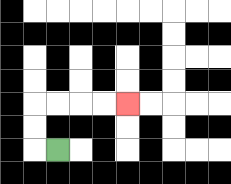{'start': '[2, 6]', 'end': '[5, 4]', 'path_directions': 'L,U,U,R,R,R,R', 'path_coordinates': '[[2, 6], [1, 6], [1, 5], [1, 4], [2, 4], [3, 4], [4, 4], [5, 4]]'}